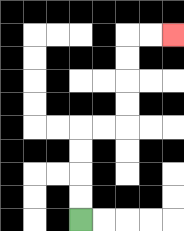{'start': '[3, 9]', 'end': '[7, 1]', 'path_directions': 'U,U,U,U,R,R,U,U,U,U,R,R', 'path_coordinates': '[[3, 9], [3, 8], [3, 7], [3, 6], [3, 5], [4, 5], [5, 5], [5, 4], [5, 3], [5, 2], [5, 1], [6, 1], [7, 1]]'}